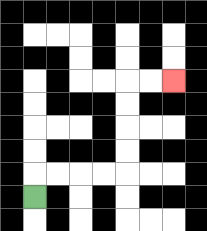{'start': '[1, 8]', 'end': '[7, 3]', 'path_directions': 'U,R,R,R,R,U,U,U,U,R,R', 'path_coordinates': '[[1, 8], [1, 7], [2, 7], [3, 7], [4, 7], [5, 7], [5, 6], [5, 5], [5, 4], [5, 3], [6, 3], [7, 3]]'}